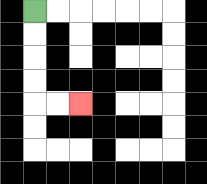{'start': '[1, 0]', 'end': '[3, 4]', 'path_directions': 'D,D,D,D,R,R', 'path_coordinates': '[[1, 0], [1, 1], [1, 2], [1, 3], [1, 4], [2, 4], [3, 4]]'}